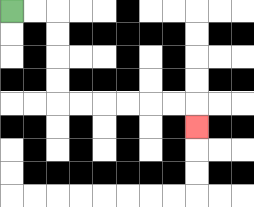{'start': '[0, 0]', 'end': '[8, 5]', 'path_directions': 'R,R,D,D,D,D,R,R,R,R,R,R,D', 'path_coordinates': '[[0, 0], [1, 0], [2, 0], [2, 1], [2, 2], [2, 3], [2, 4], [3, 4], [4, 4], [5, 4], [6, 4], [7, 4], [8, 4], [8, 5]]'}